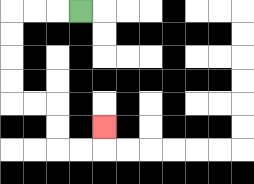{'start': '[3, 0]', 'end': '[4, 5]', 'path_directions': 'L,L,L,D,D,D,D,R,R,D,D,R,R,U', 'path_coordinates': '[[3, 0], [2, 0], [1, 0], [0, 0], [0, 1], [0, 2], [0, 3], [0, 4], [1, 4], [2, 4], [2, 5], [2, 6], [3, 6], [4, 6], [4, 5]]'}